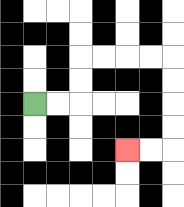{'start': '[1, 4]', 'end': '[5, 6]', 'path_directions': 'R,R,U,U,R,R,R,R,D,D,D,D,L,L', 'path_coordinates': '[[1, 4], [2, 4], [3, 4], [3, 3], [3, 2], [4, 2], [5, 2], [6, 2], [7, 2], [7, 3], [7, 4], [7, 5], [7, 6], [6, 6], [5, 6]]'}